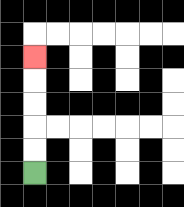{'start': '[1, 7]', 'end': '[1, 2]', 'path_directions': 'U,U,U,U,U', 'path_coordinates': '[[1, 7], [1, 6], [1, 5], [1, 4], [1, 3], [1, 2]]'}